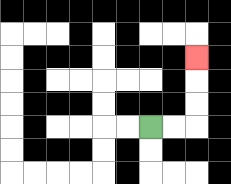{'start': '[6, 5]', 'end': '[8, 2]', 'path_directions': 'R,R,U,U,U', 'path_coordinates': '[[6, 5], [7, 5], [8, 5], [8, 4], [8, 3], [8, 2]]'}